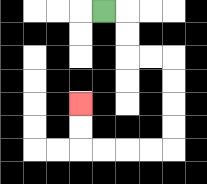{'start': '[4, 0]', 'end': '[3, 4]', 'path_directions': 'R,D,D,R,R,D,D,D,D,L,L,L,L,U,U', 'path_coordinates': '[[4, 0], [5, 0], [5, 1], [5, 2], [6, 2], [7, 2], [7, 3], [7, 4], [7, 5], [7, 6], [6, 6], [5, 6], [4, 6], [3, 6], [3, 5], [3, 4]]'}